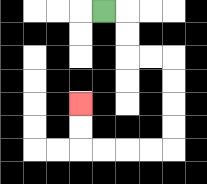{'start': '[4, 0]', 'end': '[3, 4]', 'path_directions': 'R,D,D,R,R,D,D,D,D,L,L,L,L,U,U', 'path_coordinates': '[[4, 0], [5, 0], [5, 1], [5, 2], [6, 2], [7, 2], [7, 3], [7, 4], [7, 5], [7, 6], [6, 6], [5, 6], [4, 6], [3, 6], [3, 5], [3, 4]]'}